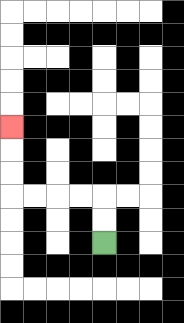{'start': '[4, 10]', 'end': '[0, 5]', 'path_directions': 'U,U,L,L,L,L,U,U,U', 'path_coordinates': '[[4, 10], [4, 9], [4, 8], [3, 8], [2, 8], [1, 8], [0, 8], [0, 7], [0, 6], [0, 5]]'}